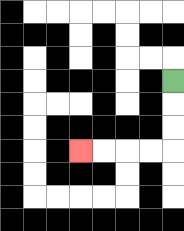{'start': '[7, 3]', 'end': '[3, 6]', 'path_directions': 'D,D,D,L,L,L,L', 'path_coordinates': '[[7, 3], [7, 4], [7, 5], [7, 6], [6, 6], [5, 6], [4, 6], [3, 6]]'}